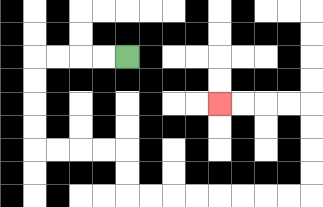{'start': '[5, 2]', 'end': '[9, 4]', 'path_directions': 'L,L,L,L,D,D,D,D,R,R,R,R,D,D,R,R,R,R,R,R,R,R,U,U,U,U,L,L,L,L', 'path_coordinates': '[[5, 2], [4, 2], [3, 2], [2, 2], [1, 2], [1, 3], [1, 4], [1, 5], [1, 6], [2, 6], [3, 6], [4, 6], [5, 6], [5, 7], [5, 8], [6, 8], [7, 8], [8, 8], [9, 8], [10, 8], [11, 8], [12, 8], [13, 8], [13, 7], [13, 6], [13, 5], [13, 4], [12, 4], [11, 4], [10, 4], [9, 4]]'}